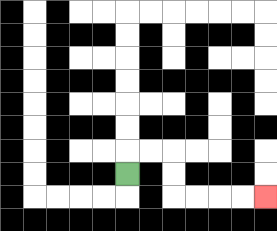{'start': '[5, 7]', 'end': '[11, 8]', 'path_directions': 'U,R,R,D,D,R,R,R,R', 'path_coordinates': '[[5, 7], [5, 6], [6, 6], [7, 6], [7, 7], [7, 8], [8, 8], [9, 8], [10, 8], [11, 8]]'}